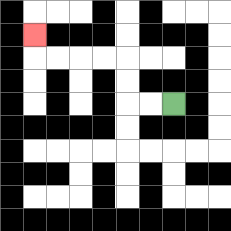{'start': '[7, 4]', 'end': '[1, 1]', 'path_directions': 'L,L,U,U,L,L,L,L,U', 'path_coordinates': '[[7, 4], [6, 4], [5, 4], [5, 3], [5, 2], [4, 2], [3, 2], [2, 2], [1, 2], [1, 1]]'}